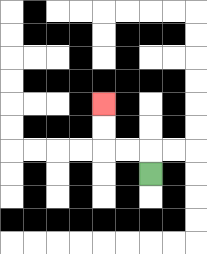{'start': '[6, 7]', 'end': '[4, 4]', 'path_directions': 'U,L,L,U,U', 'path_coordinates': '[[6, 7], [6, 6], [5, 6], [4, 6], [4, 5], [4, 4]]'}